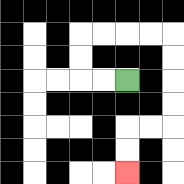{'start': '[5, 3]', 'end': '[5, 7]', 'path_directions': 'L,L,U,U,R,R,R,R,D,D,D,D,L,L,D,D', 'path_coordinates': '[[5, 3], [4, 3], [3, 3], [3, 2], [3, 1], [4, 1], [5, 1], [6, 1], [7, 1], [7, 2], [7, 3], [7, 4], [7, 5], [6, 5], [5, 5], [5, 6], [5, 7]]'}